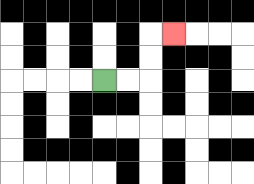{'start': '[4, 3]', 'end': '[7, 1]', 'path_directions': 'R,R,U,U,R', 'path_coordinates': '[[4, 3], [5, 3], [6, 3], [6, 2], [6, 1], [7, 1]]'}